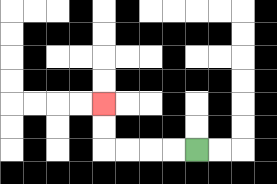{'start': '[8, 6]', 'end': '[4, 4]', 'path_directions': 'L,L,L,L,U,U', 'path_coordinates': '[[8, 6], [7, 6], [6, 6], [5, 6], [4, 6], [4, 5], [4, 4]]'}